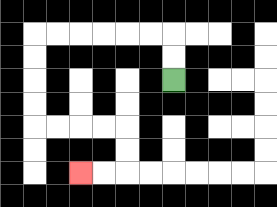{'start': '[7, 3]', 'end': '[3, 7]', 'path_directions': 'U,U,L,L,L,L,L,L,D,D,D,D,R,R,R,R,D,D,L,L', 'path_coordinates': '[[7, 3], [7, 2], [7, 1], [6, 1], [5, 1], [4, 1], [3, 1], [2, 1], [1, 1], [1, 2], [1, 3], [1, 4], [1, 5], [2, 5], [3, 5], [4, 5], [5, 5], [5, 6], [5, 7], [4, 7], [3, 7]]'}